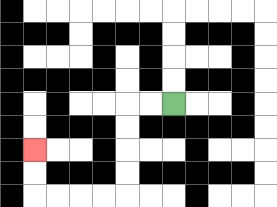{'start': '[7, 4]', 'end': '[1, 6]', 'path_directions': 'L,L,D,D,D,D,L,L,L,L,U,U', 'path_coordinates': '[[7, 4], [6, 4], [5, 4], [5, 5], [5, 6], [5, 7], [5, 8], [4, 8], [3, 8], [2, 8], [1, 8], [1, 7], [1, 6]]'}